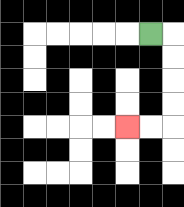{'start': '[6, 1]', 'end': '[5, 5]', 'path_directions': 'R,D,D,D,D,L,L', 'path_coordinates': '[[6, 1], [7, 1], [7, 2], [7, 3], [7, 4], [7, 5], [6, 5], [5, 5]]'}